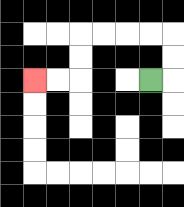{'start': '[6, 3]', 'end': '[1, 3]', 'path_directions': 'R,U,U,L,L,L,L,D,D,L,L', 'path_coordinates': '[[6, 3], [7, 3], [7, 2], [7, 1], [6, 1], [5, 1], [4, 1], [3, 1], [3, 2], [3, 3], [2, 3], [1, 3]]'}